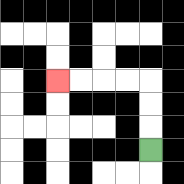{'start': '[6, 6]', 'end': '[2, 3]', 'path_directions': 'U,U,U,L,L,L,L', 'path_coordinates': '[[6, 6], [6, 5], [6, 4], [6, 3], [5, 3], [4, 3], [3, 3], [2, 3]]'}